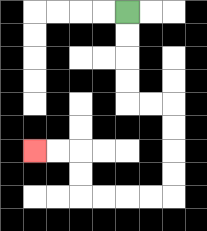{'start': '[5, 0]', 'end': '[1, 6]', 'path_directions': 'D,D,D,D,R,R,D,D,D,D,L,L,L,L,U,U,L,L', 'path_coordinates': '[[5, 0], [5, 1], [5, 2], [5, 3], [5, 4], [6, 4], [7, 4], [7, 5], [7, 6], [7, 7], [7, 8], [6, 8], [5, 8], [4, 8], [3, 8], [3, 7], [3, 6], [2, 6], [1, 6]]'}